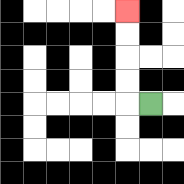{'start': '[6, 4]', 'end': '[5, 0]', 'path_directions': 'L,U,U,U,U', 'path_coordinates': '[[6, 4], [5, 4], [5, 3], [5, 2], [5, 1], [5, 0]]'}